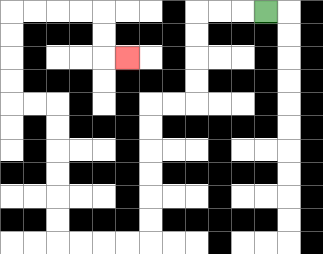{'start': '[11, 0]', 'end': '[5, 2]', 'path_directions': 'L,L,L,D,D,D,D,L,L,D,D,D,D,D,D,L,L,L,L,U,U,U,U,U,U,L,L,U,U,U,U,R,R,R,R,D,D,R', 'path_coordinates': '[[11, 0], [10, 0], [9, 0], [8, 0], [8, 1], [8, 2], [8, 3], [8, 4], [7, 4], [6, 4], [6, 5], [6, 6], [6, 7], [6, 8], [6, 9], [6, 10], [5, 10], [4, 10], [3, 10], [2, 10], [2, 9], [2, 8], [2, 7], [2, 6], [2, 5], [2, 4], [1, 4], [0, 4], [0, 3], [0, 2], [0, 1], [0, 0], [1, 0], [2, 0], [3, 0], [4, 0], [4, 1], [4, 2], [5, 2]]'}